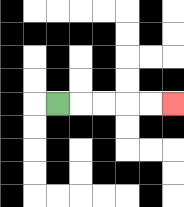{'start': '[2, 4]', 'end': '[7, 4]', 'path_directions': 'R,R,R,R,R', 'path_coordinates': '[[2, 4], [3, 4], [4, 4], [5, 4], [6, 4], [7, 4]]'}